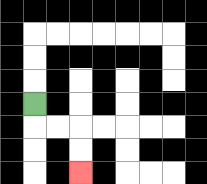{'start': '[1, 4]', 'end': '[3, 7]', 'path_directions': 'D,R,R,D,D', 'path_coordinates': '[[1, 4], [1, 5], [2, 5], [3, 5], [3, 6], [3, 7]]'}